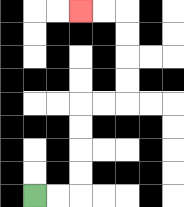{'start': '[1, 8]', 'end': '[3, 0]', 'path_directions': 'R,R,U,U,U,U,R,R,U,U,U,U,L,L', 'path_coordinates': '[[1, 8], [2, 8], [3, 8], [3, 7], [3, 6], [3, 5], [3, 4], [4, 4], [5, 4], [5, 3], [5, 2], [5, 1], [5, 0], [4, 0], [3, 0]]'}